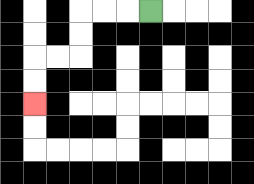{'start': '[6, 0]', 'end': '[1, 4]', 'path_directions': 'L,L,L,D,D,L,L,D,D', 'path_coordinates': '[[6, 0], [5, 0], [4, 0], [3, 0], [3, 1], [3, 2], [2, 2], [1, 2], [1, 3], [1, 4]]'}